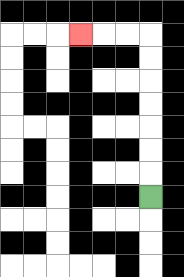{'start': '[6, 8]', 'end': '[3, 1]', 'path_directions': 'U,U,U,U,U,U,U,L,L,L', 'path_coordinates': '[[6, 8], [6, 7], [6, 6], [6, 5], [6, 4], [6, 3], [6, 2], [6, 1], [5, 1], [4, 1], [3, 1]]'}